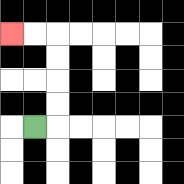{'start': '[1, 5]', 'end': '[0, 1]', 'path_directions': 'R,U,U,U,U,L,L', 'path_coordinates': '[[1, 5], [2, 5], [2, 4], [2, 3], [2, 2], [2, 1], [1, 1], [0, 1]]'}